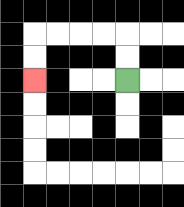{'start': '[5, 3]', 'end': '[1, 3]', 'path_directions': 'U,U,L,L,L,L,D,D', 'path_coordinates': '[[5, 3], [5, 2], [5, 1], [4, 1], [3, 1], [2, 1], [1, 1], [1, 2], [1, 3]]'}